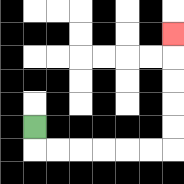{'start': '[1, 5]', 'end': '[7, 1]', 'path_directions': 'D,R,R,R,R,R,R,U,U,U,U,U', 'path_coordinates': '[[1, 5], [1, 6], [2, 6], [3, 6], [4, 6], [5, 6], [6, 6], [7, 6], [7, 5], [7, 4], [7, 3], [7, 2], [7, 1]]'}